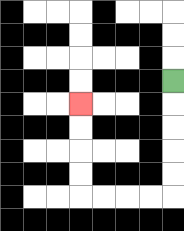{'start': '[7, 3]', 'end': '[3, 4]', 'path_directions': 'D,D,D,D,D,L,L,L,L,U,U,U,U', 'path_coordinates': '[[7, 3], [7, 4], [7, 5], [7, 6], [7, 7], [7, 8], [6, 8], [5, 8], [4, 8], [3, 8], [3, 7], [3, 6], [3, 5], [3, 4]]'}